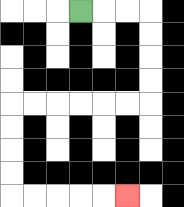{'start': '[3, 0]', 'end': '[5, 8]', 'path_directions': 'R,R,R,D,D,D,D,L,L,L,L,L,L,D,D,D,D,R,R,R,R,R', 'path_coordinates': '[[3, 0], [4, 0], [5, 0], [6, 0], [6, 1], [6, 2], [6, 3], [6, 4], [5, 4], [4, 4], [3, 4], [2, 4], [1, 4], [0, 4], [0, 5], [0, 6], [0, 7], [0, 8], [1, 8], [2, 8], [3, 8], [4, 8], [5, 8]]'}